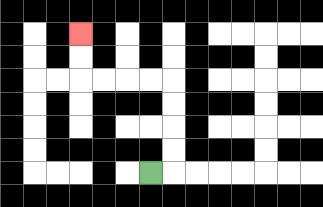{'start': '[6, 7]', 'end': '[3, 1]', 'path_directions': 'R,U,U,U,U,L,L,L,L,U,U', 'path_coordinates': '[[6, 7], [7, 7], [7, 6], [7, 5], [7, 4], [7, 3], [6, 3], [5, 3], [4, 3], [3, 3], [3, 2], [3, 1]]'}